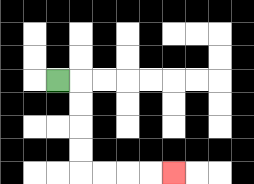{'start': '[2, 3]', 'end': '[7, 7]', 'path_directions': 'R,D,D,D,D,R,R,R,R', 'path_coordinates': '[[2, 3], [3, 3], [3, 4], [3, 5], [3, 6], [3, 7], [4, 7], [5, 7], [6, 7], [7, 7]]'}